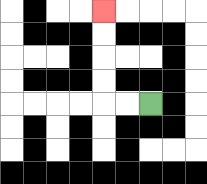{'start': '[6, 4]', 'end': '[4, 0]', 'path_directions': 'L,L,U,U,U,U', 'path_coordinates': '[[6, 4], [5, 4], [4, 4], [4, 3], [4, 2], [4, 1], [4, 0]]'}